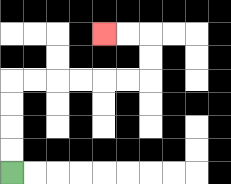{'start': '[0, 7]', 'end': '[4, 1]', 'path_directions': 'U,U,U,U,R,R,R,R,R,R,U,U,L,L', 'path_coordinates': '[[0, 7], [0, 6], [0, 5], [0, 4], [0, 3], [1, 3], [2, 3], [3, 3], [4, 3], [5, 3], [6, 3], [6, 2], [6, 1], [5, 1], [4, 1]]'}